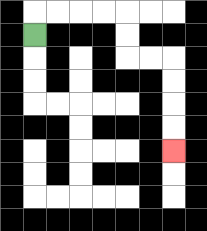{'start': '[1, 1]', 'end': '[7, 6]', 'path_directions': 'U,R,R,R,R,D,D,R,R,D,D,D,D', 'path_coordinates': '[[1, 1], [1, 0], [2, 0], [3, 0], [4, 0], [5, 0], [5, 1], [5, 2], [6, 2], [7, 2], [7, 3], [7, 4], [7, 5], [7, 6]]'}